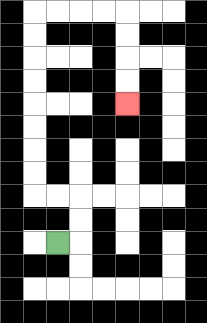{'start': '[2, 10]', 'end': '[5, 4]', 'path_directions': 'R,U,U,L,L,U,U,U,U,U,U,U,U,R,R,R,R,D,D,D,D', 'path_coordinates': '[[2, 10], [3, 10], [3, 9], [3, 8], [2, 8], [1, 8], [1, 7], [1, 6], [1, 5], [1, 4], [1, 3], [1, 2], [1, 1], [1, 0], [2, 0], [3, 0], [4, 0], [5, 0], [5, 1], [5, 2], [5, 3], [5, 4]]'}